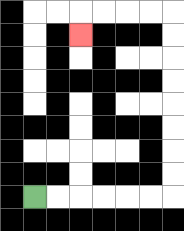{'start': '[1, 8]', 'end': '[3, 1]', 'path_directions': 'R,R,R,R,R,R,U,U,U,U,U,U,U,U,L,L,L,L,D', 'path_coordinates': '[[1, 8], [2, 8], [3, 8], [4, 8], [5, 8], [6, 8], [7, 8], [7, 7], [7, 6], [7, 5], [7, 4], [7, 3], [7, 2], [7, 1], [7, 0], [6, 0], [5, 0], [4, 0], [3, 0], [3, 1]]'}